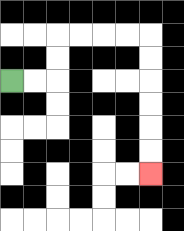{'start': '[0, 3]', 'end': '[6, 7]', 'path_directions': 'R,R,U,U,R,R,R,R,D,D,D,D,D,D', 'path_coordinates': '[[0, 3], [1, 3], [2, 3], [2, 2], [2, 1], [3, 1], [4, 1], [5, 1], [6, 1], [6, 2], [6, 3], [6, 4], [6, 5], [6, 6], [6, 7]]'}